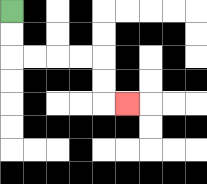{'start': '[0, 0]', 'end': '[5, 4]', 'path_directions': 'D,D,R,R,R,R,D,D,R', 'path_coordinates': '[[0, 0], [0, 1], [0, 2], [1, 2], [2, 2], [3, 2], [4, 2], [4, 3], [4, 4], [5, 4]]'}